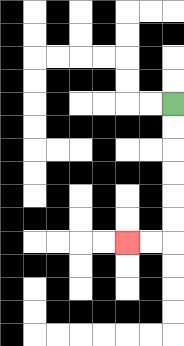{'start': '[7, 4]', 'end': '[5, 10]', 'path_directions': 'D,D,D,D,D,D,L,L', 'path_coordinates': '[[7, 4], [7, 5], [7, 6], [7, 7], [7, 8], [7, 9], [7, 10], [6, 10], [5, 10]]'}